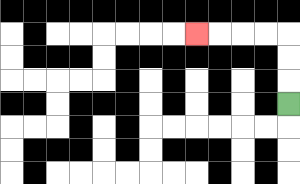{'start': '[12, 4]', 'end': '[8, 1]', 'path_directions': 'U,U,U,L,L,L,L', 'path_coordinates': '[[12, 4], [12, 3], [12, 2], [12, 1], [11, 1], [10, 1], [9, 1], [8, 1]]'}